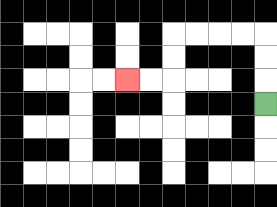{'start': '[11, 4]', 'end': '[5, 3]', 'path_directions': 'U,U,U,L,L,L,L,D,D,L,L', 'path_coordinates': '[[11, 4], [11, 3], [11, 2], [11, 1], [10, 1], [9, 1], [8, 1], [7, 1], [7, 2], [7, 3], [6, 3], [5, 3]]'}